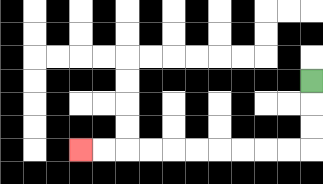{'start': '[13, 3]', 'end': '[3, 6]', 'path_directions': 'D,D,D,L,L,L,L,L,L,L,L,L,L', 'path_coordinates': '[[13, 3], [13, 4], [13, 5], [13, 6], [12, 6], [11, 6], [10, 6], [9, 6], [8, 6], [7, 6], [6, 6], [5, 6], [4, 6], [3, 6]]'}